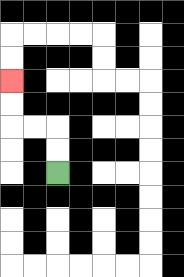{'start': '[2, 7]', 'end': '[0, 3]', 'path_directions': 'U,U,L,L,U,U', 'path_coordinates': '[[2, 7], [2, 6], [2, 5], [1, 5], [0, 5], [0, 4], [0, 3]]'}